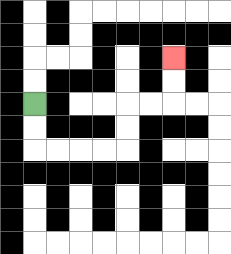{'start': '[1, 4]', 'end': '[7, 2]', 'path_directions': 'D,D,R,R,R,R,U,U,R,R,U,U', 'path_coordinates': '[[1, 4], [1, 5], [1, 6], [2, 6], [3, 6], [4, 6], [5, 6], [5, 5], [5, 4], [6, 4], [7, 4], [7, 3], [7, 2]]'}